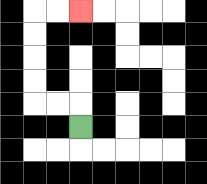{'start': '[3, 5]', 'end': '[3, 0]', 'path_directions': 'U,L,L,U,U,U,U,R,R', 'path_coordinates': '[[3, 5], [3, 4], [2, 4], [1, 4], [1, 3], [1, 2], [1, 1], [1, 0], [2, 0], [3, 0]]'}